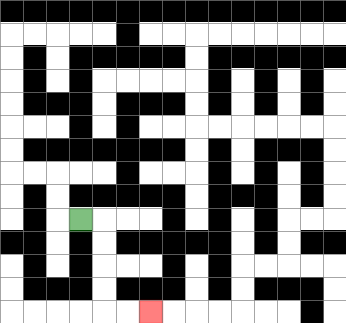{'start': '[3, 9]', 'end': '[6, 13]', 'path_directions': 'R,D,D,D,D,R,R', 'path_coordinates': '[[3, 9], [4, 9], [4, 10], [4, 11], [4, 12], [4, 13], [5, 13], [6, 13]]'}